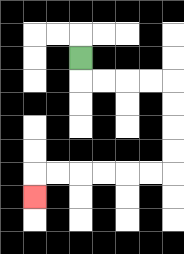{'start': '[3, 2]', 'end': '[1, 8]', 'path_directions': 'D,R,R,R,R,D,D,D,D,L,L,L,L,L,L,D', 'path_coordinates': '[[3, 2], [3, 3], [4, 3], [5, 3], [6, 3], [7, 3], [7, 4], [7, 5], [7, 6], [7, 7], [6, 7], [5, 7], [4, 7], [3, 7], [2, 7], [1, 7], [1, 8]]'}